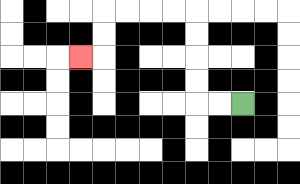{'start': '[10, 4]', 'end': '[3, 2]', 'path_directions': 'L,L,U,U,U,U,L,L,L,L,D,D,L', 'path_coordinates': '[[10, 4], [9, 4], [8, 4], [8, 3], [8, 2], [8, 1], [8, 0], [7, 0], [6, 0], [5, 0], [4, 0], [4, 1], [4, 2], [3, 2]]'}